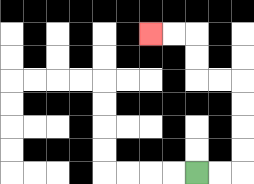{'start': '[8, 7]', 'end': '[6, 1]', 'path_directions': 'R,R,U,U,U,U,L,L,U,U,L,L', 'path_coordinates': '[[8, 7], [9, 7], [10, 7], [10, 6], [10, 5], [10, 4], [10, 3], [9, 3], [8, 3], [8, 2], [8, 1], [7, 1], [6, 1]]'}